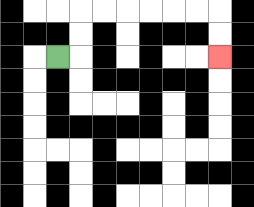{'start': '[2, 2]', 'end': '[9, 2]', 'path_directions': 'R,U,U,R,R,R,R,R,R,D,D', 'path_coordinates': '[[2, 2], [3, 2], [3, 1], [3, 0], [4, 0], [5, 0], [6, 0], [7, 0], [8, 0], [9, 0], [9, 1], [9, 2]]'}